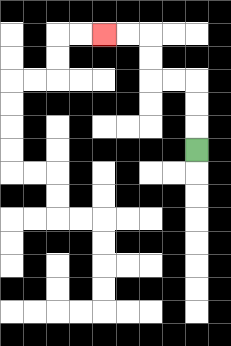{'start': '[8, 6]', 'end': '[4, 1]', 'path_directions': 'U,U,U,L,L,U,U,L,L', 'path_coordinates': '[[8, 6], [8, 5], [8, 4], [8, 3], [7, 3], [6, 3], [6, 2], [6, 1], [5, 1], [4, 1]]'}